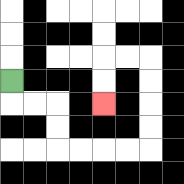{'start': '[0, 3]', 'end': '[4, 4]', 'path_directions': 'D,R,R,D,D,R,R,R,R,U,U,U,U,L,L,D,D', 'path_coordinates': '[[0, 3], [0, 4], [1, 4], [2, 4], [2, 5], [2, 6], [3, 6], [4, 6], [5, 6], [6, 6], [6, 5], [6, 4], [6, 3], [6, 2], [5, 2], [4, 2], [4, 3], [4, 4]]'}